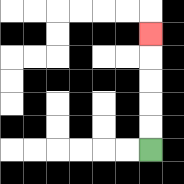{'start': '[6, 6]', 'end': '[6, 1]', 'path_directions': 'U,U,U,U,U', 'path_coordinates': '[[6, 6], [6, 5], [6, 4], [6, 3], [6, 2], [6, 1]]'}